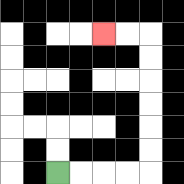{'start': '[2, 7]', 'end': '[4, 1]', 'path_directions': 'R,R,R,R,U,U,U,U,U,U,L,L', 'path_coordinates': '[[2, 7], [3, 7], [4, 7], [5, 7], [6, 7], [6, 6], [6, 5], [6, 4], [6, 3], [6, 2], [6, 1], [5, 1], [4, 1]]'}